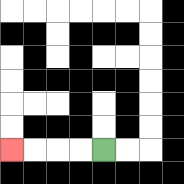{'start': '[4, 6]', 'end': '[0, 6]', 'path_directions': 'L,L,L,L', 'path_coordinates': '[[4, 6], [3, 6], [2, 6], [1, 6], [0, 6]]'}